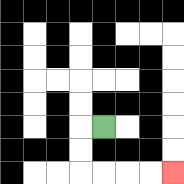{'start': '[4, 5]', 'end': '[7, 7]', 'path_directions': 'L,D,D,R,R,R,R', 'path_coordinates': '[[4, 5], [3, 5], [3, 6], [3, 7], [4, 7], [5, 7], [6, 7], [7, 7]]'}